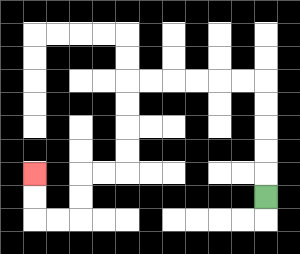{'start': '[11, 8]', 'end': '[1, 7]', 'path_directions': 'U,U,U,U,U,L,L,L,L,L,L,D,D,D,D,L,L,D,D,L,L,U,U', 'path_coordinates': '[[11, 8], [11, 7], [11, 6], [11, 5], [11, 4], [11, 3], [10, 3], [9, 3], [8, 3], [7, 3], [6, 3], [5, 3], [5, 4], [5, 5], [5, 6], [5, 7], [4, 7], [3, 7], [3, 8], [3, 9], [2, 9], [1, 9], [1, 8], [1, 7]]'}